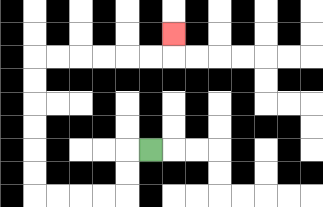{'start': '[6, 6]', 'end': '[7, 1]', 'path_directions': 'L,D,D,L,L,L,L,U,U,U,U,U,U,R,R,R,R,R,R,U', 'path_coordinates': '[[6, 6], [5, 6], [5, 7], [5, 8], [4, 8], [3, 8], [2, 8], [1, 8], [1, 7], [1, 6], [1, 5], [1, 4], [1, 3], [1, 2], [2, 2], [3, 2], [4, 2], [5, 2], [6, 2], [7, 2], [7, 1]]'}